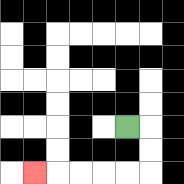{'start': '[5, 5]', 'end': '[1, 7]', 'path_directions': 'R,D,D,L,L,L,L,L', 'path_coordinates': '[[5, 5], [6, 5], [6, 6], [6, 7], [5, 7], [4, 7], [3, 7], [2, 7], [1, 7]]'}